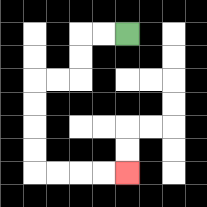{'start': '[5, 1]', 'end': '[5, 7]', 'path_directions': 'L,L,D,D,L,L,D,D,D,D,R,R,R,R', 'path_coordinates': '[[5, 1], [4, 1], [3, 1], [3, 2], [3, 3], [2, 3], [1, 3], [1, 4], [1, 5], [1, 6], [1, 7], [2, 7], [3, 7], [4, 7], [5, 7]]'}